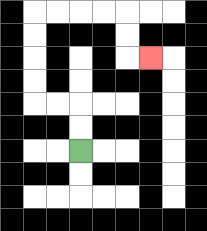{'start': '[3, 6]', 'end': '[6, 2]', 'path_directions': 'U,U,L,L,U,U,U,U,R,R,R,R,D,D,R', 'path_coordinates': '[[3, 6], [3, 5], [3, 4], [2, 4], [1, 4], [1, 3], [1, 2], [1, 1], [1, 0], [2, 0], [3, 0], [4, 0], [5, 0], [5, 1], [5, 2], [6, 2]]'}